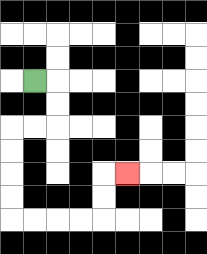{'start': '[1, 3]', 'end': '[5, 7]', 'path_directions': 'R,D,D,L,L,D,D,D,D,R,R,R,R,U,U,R', 'path_coordinates': '[[1, 3], [2, 3], [2, 4], [2, 5], [1, 5], [0, 5], [0, 6], [0, 7], [0, 8], [0, 9], [1, 9], [2, 9], [3, 9], [4, 9], [4, 8], [4, 7], [5, 7]]'}